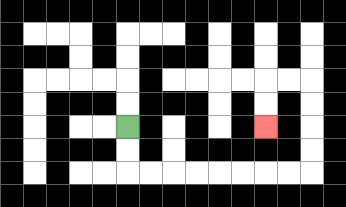{'start': '[5, 5]', 'end': '[11, 5]', 'path_directions': 'D,D,R,R,R,R,R,R,R,R,U,U,U,U,L,L,D,D', 'path_coordinates': '[[5, 5], [5, 6], [5, 7], [6, 7], [7, 7], [8, 7], [9, 7], [10, 7], [11, 7], [12, 7], [13, 7], [13, 6], [13, 5], [13, 4], [13, 3], [12, 3], [11, 3], [11, 4], [11, 5]]'}